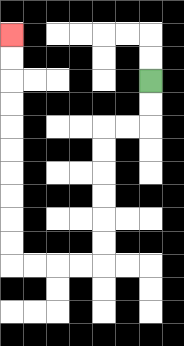{'start': '[6, 3]', 'end': '[0, 1]', 'path_directions': 'D,D,L,L,D,D,D,D,D,D,L,L,L,L,U,U,U,U,U,U,U,U,U,U', 'path_coordinates': '[[6, 3], [6, 4], [6, 5], [5, 5], [4, 5], [4, 6], [4, 7], [4, 8], [4, 9], [4, 10], [4, 11], [3, 11], [2, 11], [1, 11], [0, 11], [0, 10], [0, 9], [0, 8], [0, 7], [0, 6], [0, 5], [0, 4], [0, 3], [0, 2], [0, 1]]'}